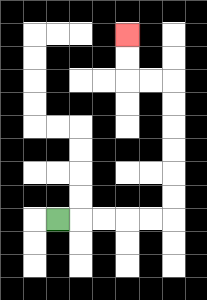{'start': '[2, 9]', 'end': '[5, 1]', 'path_directions': 'R,R,R,R,R,U,U,U,U,U,U,L,L,U,U', 'path_coordinates': '[[2, 9], [3, 9], [4, 9], [5, 9], [6, 9], [7, 9], [7, 8], [7, 7], [7, 6], [7, 5], [7, 4], [7, 3], [6, 3], [5, 3], [5, 2], [5, 1]]'}